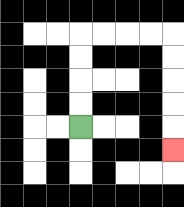{'start': '[3, 5]', 'end': '[7, 6]', 'path_directions': 'U,U,U,U,R,R,R,R,D,D,D,D,D', 'path_coordinates': '[[3, 5], [3, 4], [3, 3], [3, 2], [3, 1], [4, 1], [5, 1], [6, 1], [7, 1], [7, 2], [7, 3], [7, 4], [7, 5], [7, 6]]'}